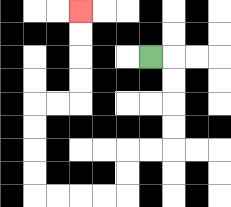{'start': '[6, 2]', 'end': '[3, 0]', 'path_directions': 'R,D,D,D,D,L,L,D,D,L,L,L,L,U,U,U,U,R,R,U,U,U,U', 'path_coordinates': '[[6, 2], [7, 2], [7, 3], [7, 4], [7, 5], [7, 6], [6, 6], [5, 6], [5, 7], [5, 8], [4, 8], [3, 8], [2, 8], [1, 8], [1, 7], [1, 6], [1, 5], [1, 4], [2, 4], [3, 4], [3, 3], [3, 2], [3, 1], [3, 0]]'}